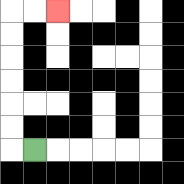{'start': '[1, 6]', 'end': '[2, 0]', 'path_directions': 'L,U,U,U,U,U,U,R,R', 'path_coordinates': '[[1, 6], [0, 6], [0, 5], [0, 4], [0, 3], [0, 2], [0, 1], [0, 0], [1, 0], [2, 0]]'}